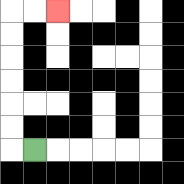{'start': '[1, 6]', 'end': '[2, 0]', 'path_directions': 'L,U,U,U,U,U,U,R,R', 'path_coordinates': '[[1, 6], [0, 6], [0, 5], [0, 4], [0, 3], [0, 2], [0, 1], [0, 0], [1, 0], [2, 0]]'}